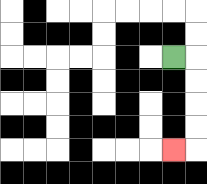{'start': '[7, 2]', 'end': '[7, 6]', 'path_directions': 'R,D,D,D,D,L', 'path_coordinates': '[[7, 2], [8, 2], [8, 3], [8, 4], [8, 5], [8, 6], [7, 6]]'}